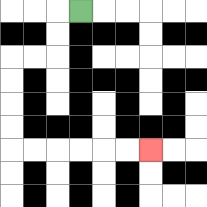{'start': '[3, 0]', 'end': '[6, 6]', 'path_directions': 'L,D,D,L,L,D,D,D,D,R,R,R,R,R,R', 'path_coordinates': '[[3, 0], [2, 0], [2, 1], [2, 2], [1, 2], [0, 2], [0, 3], [0, 4], [0, 5], [0, 6], [1, 6], [2, 6], [3, 6], [4, 6], [5, 6], [6, 6]]'}